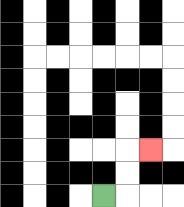{'start': '[4, 8]', 'end': '[6, 6]', 'path_directions': 'R,U,U,R', 'path_coordinates': '[[4, 8], [5, 8], [5, 7], [5, 6], [6, 6]]'}